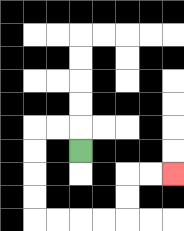{'start': '[3, 6]', 'end': '[7, 7]', 'path_directions': 'U,L,L,D,D,D,D,R,R,R,R,U,U,R,R', 'path_coordinates': '[[3, 6], [3, 5], [2, 5], [1, 5], [1, 6], [1, 7], [1, 8], [1, 9], [2, 9], [3, 9], [4, 9], [5, 9], [5, 8], [5, 7], [6, 7], [7, 7]]'}